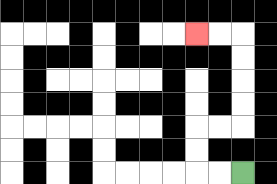{'start': '[10, 7]', 'end': '[8, 1]', 'path_directions': 'L,L,U,U,R,R,U,U,U,U,L,L', 'path_coordinates': '[[10, 7], [9, 7], [8, 7], [8, 6], [8, 5], [9, 5], [10, 5], [10, 4], [10, 3], [10, 2], [10, 1], [9, 1], [8, 1]]'}